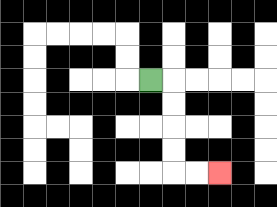{'start': '[6, 3]', 'end': '[9, 7]', 'path_directions': 'R,D,D,D,D,R,R', 'path_coordinates': '[[6, 3], [7, 3], [7, 4], [7, 5], [7, 6], [7, 7], [8, 7], [9, 7]]'}